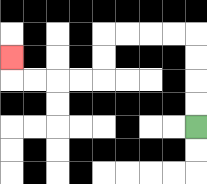{'start': '[8, 5]', 'end': '[0, 2]', 'path_directions': 'U,U,U,U,L,L,L,L,D,D,L,L,L,L,U', 'path_coordinates': '[[8, 5], [8, 4], [8, 3], [8, 2], [8, 1], [7, 1], [6, 1], [5, 1], [4, 1], [4, 2], [4, 3], [3, 3], [2, 3], [1, 3], [0, 3], [0, 2]]'}